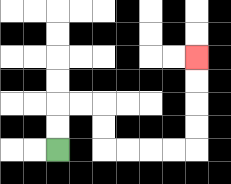{'start': '[2, 6]', 'end': '[8, 2]', 'path_directions': 'U,U,R,R,D,D,R,R,R,R,U,U,U,U', 'path_coordinates': '[[2, 6], [2, 5], [2, 4], [3, 4], [4, 4], [4, 5], [4, 6], [5, 6], [6, 6], [7, 6], [8, 6], [8, 5], [8, 4], [8, 3], [8, 2]]'}